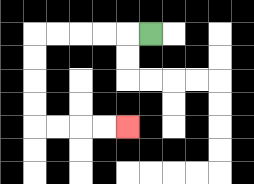{'start': '[6, 1]', 'end': '[5, 5]', 'path_directions': 'L,L,L,L,L,D,D,D,D,R,R,R,R', 'path_coordinates': '[[6, 1], [5, 1], [4, 1], [3, 1], [2, 1], [1, 1], [1, 2], [1, 3], [1, 4], [1, 5], [2, 5], [3, 5], [4, 5], [5, 5]]'}